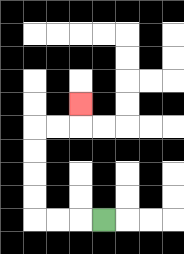{'start': '[4, 9]', 'end': '[3, 4]', 'path_directions': 'L,L,L,U,U,U,U,R,R,U', 'path_coordinates': '[[4, 9], [3, 9], [2, 9], [1, 9], [1, 8], [1, 7], [1, 6], [1, 5], [2, 5], [3, 5], [3, 4]]'}